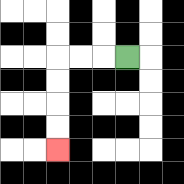{'start': '[5, 2]', 'end': '[2, 6]', 'path_directions': 'L,L,L,D,D,D,D', 'path_coordinates': '[[5, 2], [4, 2], [3, 2], [2, 2], [2, 3], [2, 4], [2, 5], [2, 6]]'}